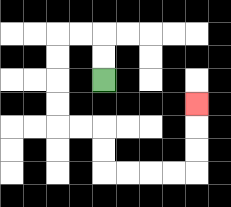{'start': '[4, 3]', 'end': '[8, 4]', 'path_directions': 'U,U,L,L,D,D,D,D,R,R,D,D,R,R,R,R,U,U,U', 'path_coordinates': '[[4, 3], [4, 2], [4, 1], [3, 1], [2, 1], [2, 2], [2, 3], [2, 4], [2, 5], [3, 5], [4, 5], [4, 6], [4, 7], [5, 7], [6, 7], [7, 7], [8, 7], [8, 6], [8, 5], [8, 4]]'}